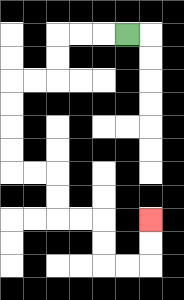{'start': '[5, 1]', 'end': '[6, 9]', 'path_directions': 'L,L,L,D,D,L,L,D,D,D,D,R,R,D,D,R,R,D,D,R,R,U,U', 'path_coordinates': '[[5, 1], [4, 1], [3, 1], [2, 1], [2, 2], [2, 3], [1, 3], [0, 3], [0, 4], [0, 5], [0, 6], [0, 7], [1, 7], [2, 7], [2, 8], [2, 9], [3, 9], [4, 9], [4, 10], [4, 11], [5, 11], [6, 11], [6, 10], [6, 9]]'}